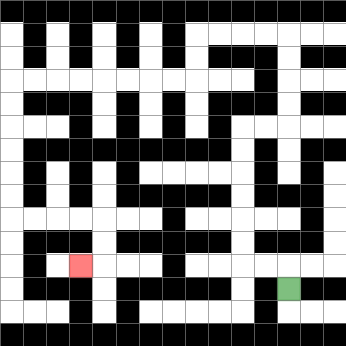{'start': '[12, 12]', 'end': '[3, 11]', 'path_directions': 'U,L,L,U,U,U,U,U,U,R,R,U,U,U,U,L,L,L,L,D,D,L,L,L,L,L,L,L,L,D,D,D,D,D,D,R,R,R,R,D,D,L', 'path_coordinates': '[[12, 12], [12, 11], [11, 11], [10, 11], [10, 10], [10, 9], [10, 8], [10, 7], [10, 6], [10, 5], [11, 5], [12, 5], [12, 4], [12, 3], [12, 2], [12, 1], [11, 1], [10, 1], [9, 1], [8, 1], [8, 2], [8, 3], [7, 3], [6, 3], [5, 3], [4, 3], [3, 3], [2, 3], [1, 3], [0, 3], [0, 4], [0, 5], [0, 6], [0, 7], [0, 8], [0, 9], [1, 9], [2, 9], [3, 9], [4, 9], [4, 10], [4, 11], [3, 11]]'}